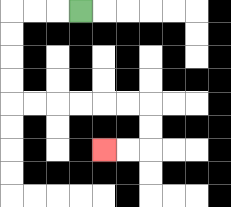{'start': '[3, 0]', 'end': '[4, 6]', 'path_directions': 'L,L,L,D,D,D,D,R,R,R,R,R,R,D,D,L,L', 'path_coordinates': '[[3, 0], [2, 0], [1, 0], [0, 0], [0, 1], [0, 2], [0, 3], [0, 4], [1, 4], [2, 4], [3, 4], [4, 4], [5, 4], [6, 4], [6, 5], [6, 6], [5, 6], [4, 6]]'}